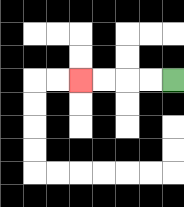{'start': '[7, 3]', 'end': '[3, 3]', 'path_directions': 'L,L,L,L', 'path_coordinates': '[[7, 3], [6, 3], [5, 3], [4, 3], [3, 3]]'}